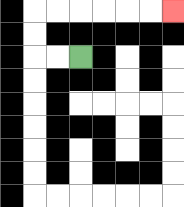{'start': '[3, 2]', 'end': '[7, 0]', 'path_directions': 'L,L,U,U,R,R,R,R,R,R', 'path_coordinates': '[[3, 2], [2, 2], [1, 2], [1, 1], [1, 0], [2, 0], [3, 0], [4, 0], [5, 0], [6, 0], [7, 0]]'}